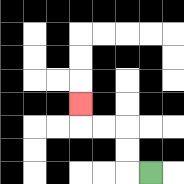{'start': '[6, 7]', 'end': '[3, 4]', 'path_directions': 'L,U,U,L,L,U', 'path_coordinates': '[[6, 7], [5, 7], [5, 6], [5, 5], [4, 5], [3, 5], [3, 4]]'}